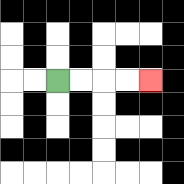{'start': '[2, 3]', 'end': '[6, 3]', 'path_directions': 'R,R,R,R', 'path_coordinates': '[[2, 3], [3, 3], [4, 3], [5, 3], [6, 3]]'}